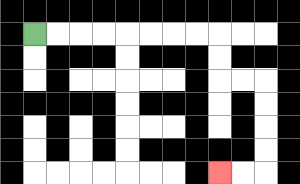{'start': '[1, 1]', 'end': '[9, 7]', 'path_directions': 'R,R,R,R,R,R,R,R,D,D,R,R,D,D,D,D,L,L', 'path_coordinates': '[[1, 1], [2, 1], [3, 1], [4, 1], [5, 1], [6, 1], [7, 1], [8, 1], [9, 1], [9, 2], [9, 3], [10, 3], [11, 3], [11, 4], [11, 5], [11, 6], [11, 7], [10, 7], [9, 7]]'}